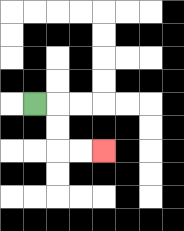{'start': '[1, 4]', 'end': '[4, 6]', 'path_directions': 'R,D,D,R,R', 'path_coordinates': '[[1, 4], [2, 4], [2, 5], [2, 6], [3, 6], [4, 6]]'}